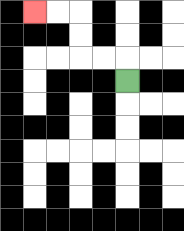{'start': '[5, 3]', 'end': '[1, 0]', 'path_directions': 'U,L,L,U,U,L,L', 'path_coordinates': '[[5, 3], [5, 2], [4, 2], [3, 2], [3, 1], [3, 0], [2, 0], [1, 0]]'}